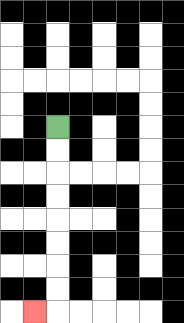{'start': '[2, 5]', 'end': '[1, 13]', 'path_directions': 'D,D,D,D,D,D,D,D,L', 'path_coordinates': '[[2, 5], [2, 6], [2, 7], [2, 8], [2, 9], [2, 10], [2, 11], [2, 12], [2, 13], [1, 13]]'}